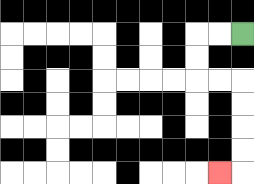{'start': '[10, 1]', 'end': '[9, 7]', 'path_directions': 'L,L,D,D,R,R,D,D,D,D,L', 'path_coordinates': '[[10, 1], [9, 1], [8, 1], [8, 2], [8, 3], [9, 3], [10, 3], [10, 4], [10, 5], [10, 6], [10, 7], [9, 7]]'}